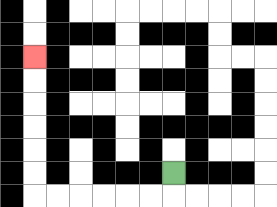{'start': '[7, 7]', 'end': '[1, 2]', 'path_directions': 'D,L,L,L,L,L,L,U,U,U,U,U,U', 'path_coordinates': '[[7, 7], [7, 8], [6, 8], [5, 8], [4, 8], [3, 8], [2, 8], [1, 8], [1, 7], [1, 6], [1, 5], [1, 4], [1, 3], [1, 2]]'}